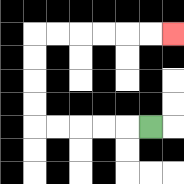{'start': '[6, 5]', 'end': '[7, 1]', 'path_directions': 'L,L,L,L,L,U,U,U,U,R,R,R,R,R,R', 'path_coordinates': '[[6, 5], [5, 5], [4, 5], [3, 5], [2, 5], [1, 5], [1, 4], [1, 3], [1, 2], [1, 1], [2, 1], [3, 1], [4, 1], [5, 1], [6, 1], [7, 1]]'}